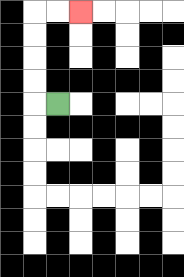{'start': '[2, 4]', 'end': '[3, 0]', 'path_directions': 'L,U,U,U,U,R,R', 'path_coordinates': '[[2, 4], [1, 4], [1, 3], [1, 2], [1, 1], [1, 0], [2, 0], [3, 0]]'}